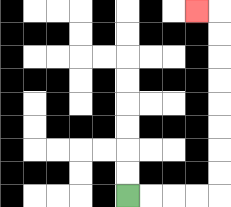{'start': '[5, 8]', 'end': '[8, 0]', 'path_directions': 'R,R,R,R,U,U,U,U,U,U,U,U,L', 'path_coordinates': '[[5, 8], [6, 8], [7, 8], [8, 8], [9, 8], [9, 7], [9, 6], [9, 5], [9, 4], [9, 3], [9, 2], [9, 1], [9, 0], [8, 0]]'}